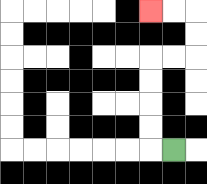{'start': '[7, 6]', 'end': '[6, 0]', 'path_directions': 'L,U,U,U,U,R,R,U,U,L,L', 'path_coordinates': '[[7, 6], [6, 6], [6, 5], [6, 4], [6, 3], [6, 2], [7, 2], [8, 2], [8, 1], [8, 0], [7, 0], [6, 0]]'}